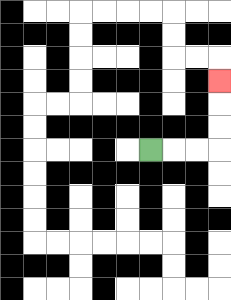{'start': '[6, 6]', 'end': '[9, 3]', 'path_directions': 'R,R,R,U,U,U', 'path_coordinates': '[[6, 6], [7, 6], [8, 6], [9, 6], [9, 5], [9, 4], [9, 3]]'}